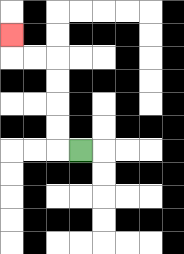{'start': '[3, 6]', 'end': '[0, 1]', 'path_directions': 'L,U,U,U,U,L,L,U', 'path_coordinates': '[[3, 6], [2, 6], [2, 5], [2, 4], [2, 3], [2, 2], [1, 2], [0, 2], [0, 1]]'}